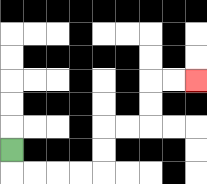{'start': '[0, 6]', 'end': '[8, 3]', 'path_directions': 'D,R,R,R,R,U,U,R,R,U,U,R,R', 'path_coordinates': '[[0, 6], [0, 7], [1, 7], [2, 7], [3, 7], [4, 7], [4, 6], [4, 5], [5, 5], [6, 5], [6, 4], [6, 3], [7, 3], [8, 3]]'}